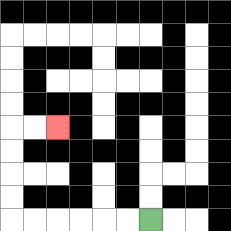{'start': '[6, 9]', 'end': '[2, 5]', 'path_directions': 'L,L,L,L,L,L,U,U,U,U,R,R', 'path_coordinates': '[[6, 9], [5, 9], [4, 9], [3, 9], [2, 9], [1, 9], [0, 9], [0, 8], [0, 7], [0, 6], [0, 5], [1, 5], [2, 5]]'}